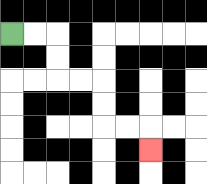{'start': '[0, 1]', 'end': '[6, 6]', 'path_directions': 'R,R,D,D,R,R,D,D,R,R,D', 'path_coordinates': '[[0, 1], [1, 1], [2, 1], [2, 2], [2, 3], [3, 3], [4, 3], [4, 4], [4, 5], [5, 5], [6, 5], [6, 6]]'}